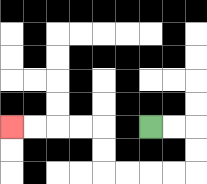{'start': '[6, 5]', 'end': '[0, 5]', 'path_directions': 'R,R,D,D,L,L,L,L,U,U,L,L,L,L', 'path_coordinates': '[[6, 5], [7, 5], [8, 5], [8, 6], [8, 7], [7, 7], [6, 7], [5, 7], [4, 7], [4, 6], [4, 5], [3, 5], [2, 5], [1, 5], [0, 5]]'}